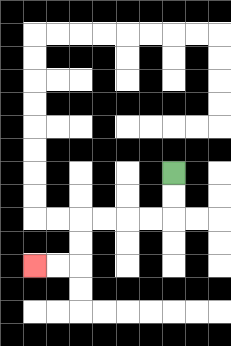{'start': '[7, 7]', 'end': '[1, 11]', 'path_directions': 'D,D,L,L,L,L,D,D,L,L', 'path_coordinates': '[[7, 7], [7, 8], [7, 9], [6, 9], [5, 9], [4, 9], [3, 9], [3, 10], [3, 11], [2, 11], [1, 11]]'}